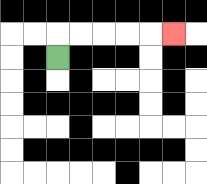{'start': '[2, 2]', 'end': '[7, 1]', 'path_directions': 'U,R,R,R,R,R', 'path_coordinates': '[[2, 2], [2, 1], [3, 1], [4, 1], [5, 1], [6, 1], [7, 1]]'}